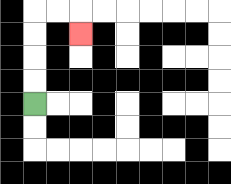{'start': '[1, 4]', 'end': '[3, 1]', 'path_directions': 'U,U,U,U,R,R,D', 'path_coordinates': '[[1, 4], [1, 3], [1, 2], [1, 1], [1, 0], [2, 0], [3, 0], [3, 1]]'}